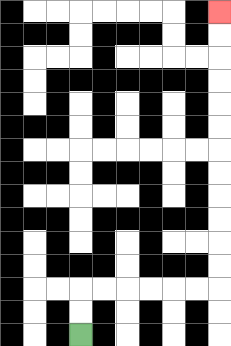{'start': '[3, 14]', 'end': '[9, 0]', 'path_directions': 'U,U,R,R,R,R,R,R,U,U,U,U,U,U,U,U,U,U,U,U', 'path_coordinates': '[[3, 14], [3, 13], [3, 12], [4, 12], [5, 12], [6, 12], [7, 12], [8, 12], [9, 12], [9, 11], [9, 10], [9, 9], [9, 8], [9, 7], [9, 6], [9, 5], [9, 4], [9, 3], [9, 2], [9, 1], [9, 0]]'}